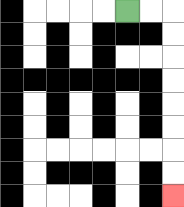{'start': '[5, 0]', 'end': '[7, 8]', 'path_directions': 'R,R,D,D,D,D,D,D,D,D', 'path_coordinates': '[[5, 0], [6, 0], [7, 0], [7, 1], [7, 2], [7, 3], [7, 4], [7, 5], [7, 6], [7, 7], [7, 8]]'}